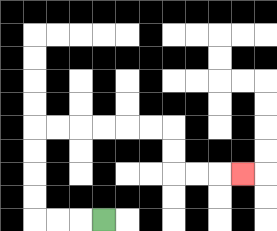{'start': '[4, 9]', 'end': '[10, 7]', 'path_directions': 'L,L,L,U,U,U,U,R,R,R,R,R,R,D,D,R,R,R', 'path_coordinates': '[[4, 9], [3, 9], [2, 9], [1, 9], [1, 8], [1, 7], [1, 6], [1, 5], [2, 5], [3, 5], [4, 5], [5, 5], [6, 5], [7, 5], [7, 6], [7, 7], [8, 7], [9, 7], [10, 7]]'}